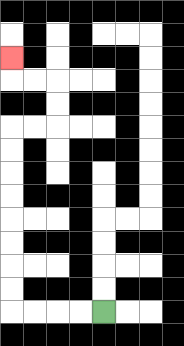{'start': '[4, 13]', 'end': '[0, 2]', 'path_directions': 'L,L,L,L,U,U,U,U,U,U,U,U,R,R,U,U,L,L,U', 'path_coordinates': '[[4, 13], [3, 13], [2, 13], [1, 13], [0, 13], [0, 12], [0, 11], [0, 10], [0, 9], [0, 8], [0, 7], [0, 6], [0, 5], [1, 5], [2, 5], [2, 4], [2, 3], [1, 3], [0, 3], [0, 2]]'}